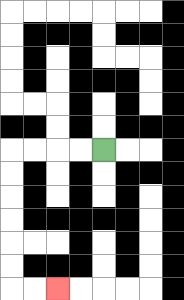{'start': '[4, 6]', 'end': '[2, 12]', 'path_directions': 'L,L,L,L,D,D,D,D,D,D,R,R', 'path_coordinates': '[[4, 6], [3, 6], [2, 6], [1, 6], [0, 6], [0, 7], [0, 8], [0, 9], [0, 10], [0, 11], [0, 12], [1, 12], [2, 12]]'}